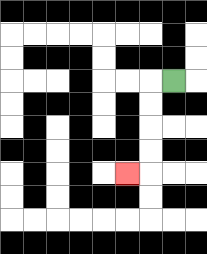{'start': '[7, 3]', 'end': '[5, 7]', 'path_directions': 'L,D,D,D,D,L', 'path_coordinates': '[[7, 3], [6, 3], [6, 4], [6, 5], [6, 6], [6, 7], [5, 7]]'}